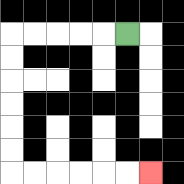{'start': '[5, 1]', 'end': '[6, 7]', 'path_directions': 'L,L,L,L,L,D,D,D,D,D,D,R,R,R,R,R,R', 'path_coordinates': '[[5, 1], [4, 1], [3, 1], [2, 1], [1, 1], [0, 1], [0, 2], [0, 3], [0, 4], [0, 5], [0, 6], [0, 7], [1, 7], [2, 7], [3, 7], [4, 7], [5, 7], [6, 7]]'}